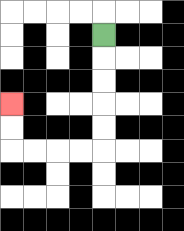{'start': '[4, 1]', 'end': '[0, 4]', 'path_directions': 'D,D,D,D,D,L,L,L,L,U,U', 'path_coordinates': '[[4, 1], [4, 2], [4, 3], [4, 4], [4, 5], [4, 6], [3, 6], [2, 6], [1, 6], [0, 6], [0, 5], [0, 4]]'}